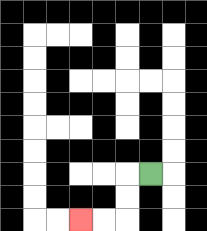{'start': '[6, 7]', 'end': '[3, 9]', 'path_directions': 'L,D,D,L,L', 'path_coordinates': '[[6, 7], [5, 7], [5, 8], [5, 9], [4, 9], [3, 9]]'}